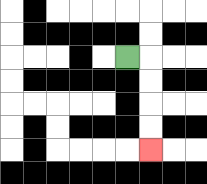{'start': '[5, 2]', 'end': '[6, 6]', 'path_directions': 'R,D,D,D,D', 'path_coordinates': '[[5, 2], [6, 2], [6, 3], [6, 4], [6, 5], [6, 6]]'}